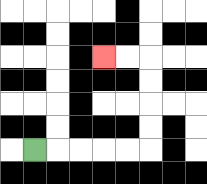{'start': '[1, 6]', 'end': '[4, 2]', 'path_directions': 'R,R,R,R,R,U,U,U,U,L,L', 'path_coordinates': '[[1, 6], [2, 6], [3, 6], [4, 6], [5, 6], [6, 6], [6, 5], [6, 4], [6, 3], [6, 2], [5, 2], [4, 2]]'}